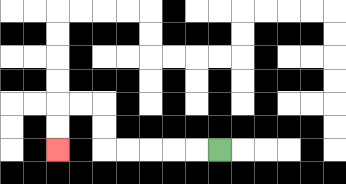{'start': '[9, 6]', 'end': '[2, 6]', 'path_directions': 'L,L,L,L,L,U,U,L,L,D,D', 'path_coordinates': '[[9, 6], [8, 6], [7, 6], [6, 6], [5, 6], [4, 6], [4, 5], [4, 4], [3, 4], [2, 4], [2, 5], [2, 6]]'}